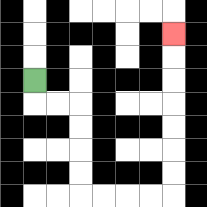{'start': '[1, 3]', 'end': '[7, 1]', 'path_directions': 'D,R,R,D,D,D,D,R,R,R,R,U,U,U,U,U,U,U', 'path_coordinates': '[[1, 3], [1, 4], [2, 4], [3, 4], [3, 5], [3, 6], [3, 7], [3, 8], [4, 8], [5, 8], [6, 8], [7, 8], [7, 7], [7, 6], [7, 5], [7, 4], [7, 3], [7, 2], [7, 1]]'}